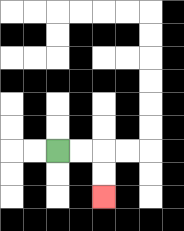{'start': '[2, 6]', 'end': '[4, 8]', 'path_directions': 'R,R,D,D', 'path_coordinates': '[[2, 6], [3, 6], [4, 6], [4, 7], [4, 8]]'}